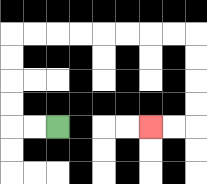{'start': '[2, 5]', 'end': '[6, 5]', 'path_directions': 'L,L,U,U,U,U,R,R,R,R,R,R,R,R,D,D,D,D,L,L', 'path_coordinates': '[[2, 5], [1, 5], [0, 5], [0, 4], [0, 3], [0, 2], [0, 1], [1, 1], [2, 1], [3, 1], [4, 1], [5, 1], [6, 1], [7, 1], [8, 1], [8, 2], [8, 3], [8, 4], [8, 5], [7, 5], [6, 5]]'}